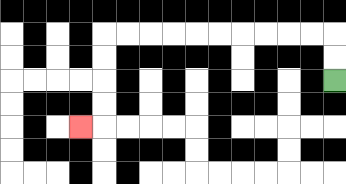{'start': '[14, 3]', 'end': '[3, 5]', 'path_directions': 'U,U,L,L,L,L,L,L,L,L,L,L,D,D,D,D,L', 'path_coordinates': '[[14, 3], [14, 2], [14, 1], [13, 1], [12, 1], [11, 1], [10, 1], [9, 1], [8, 1], [7, 1], [6, 1], [5, 1], [4, 1], [4, 2], [4, 3], [4, 4], [4, 5], [3, 5]]'}